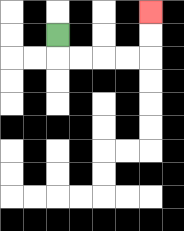{'start': '[2, 1]', 'end': '[6, 0]', 'path_directions': 'D,R,R,R,R,U,U', 'path_coordinates': '[[2, 1], [2, 2], [3, 2], [4, 2], [5, 2], [6, 2], [6, 1], [6, 0]]'}